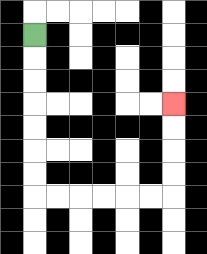{'start': '[1, 1]', 'end': '[7, 4]', 'path_directions': 'D,D,D,D,D,D,D,R,R,R,R,R,R,U,U,U,U', 'path_coordinates': '[[1, 1], [1, 2], [1, 3], [1, 4], [1, 5], [1, 6], [1, 7], [1, 8], [2, 8], [3, 8], [4, 8], [5, 8], [6, 8], [7, 8], [7, 7], [7, 6], [7, 5], [7, 4]]'}